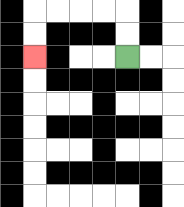{'start': '[5, 2]', 'end': '[1, 2]', 'path_directions': 'U,U,L,L,L,L,D,D', 'path_coordinates': '[[5, 2], [5, 1], [5, 0], [4, 0], [3, 0], [2, 0], [1, 0], [1, 1], [1, 2]]'}